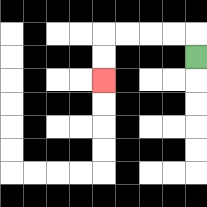{'start': '[8, 2]', 'end': '[4, 3]', 'path_directions': 'U,L,L,L,L,D,D', 'path_coordinates': '[[8, 2], [8, 1], [7, 1], [6, 1], [5, 1], [4, 1], [4, 2], [4, 3]]'}